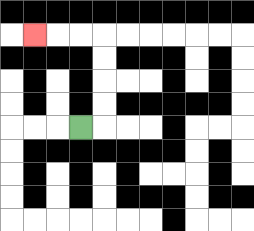{'start': '[3, 5]', 'end': '[1, 1]', 'path_directions': 'R,U,U,U,U,L,L,L', 'path_coordinates': '[[3, 5], [4, 5], [4, 4], [4, 3], [4, 2], [4, 1], [3, 1], [2, 1], [1, 1]]'}